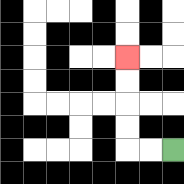{'start': '[7, 6]', 'end': '[5, 2]', 'path_directions': 'L,L,U,U,U,U', 'path_coordinates': '[[7, 6], [6, 6], [5, 6], [5, 5], [5, 4], [5, 3], [5, 2]]'}